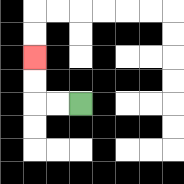{'start': '[3, 4]', 'end': '[1, 2]', 'path_directions': 'L,L,U,U', 'path_coordinates': '[[3, 4], [2, 4], [1, 4], [1, 3], [1, 2]]'}